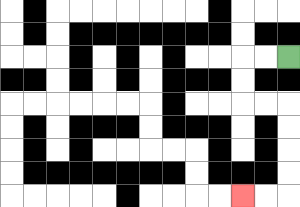{'start': '[12, 2]', 'end': '[10, 8]', 'path_directions': 'L,L,D,D,R,R,D,D,D,D,L,L', 'path_coordinates': '[[12, 2], [11, 2], [10, 2], [10, 3], [10, 4], [11, 4], [12, 4], [12, 5], [12, 6], [12, 7], [12, 8], [11, 8], [10, 8]]'}